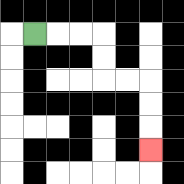{'start': '[1, 1]', 'end': '[6, 6]', 'path_directions': 'R,R,R,D,D,R,R,D,D,D', 'path_coordinates': '[[1, 1], [2, 1], [3, 1], [4, 1], [4, 2], [4, 3], [5, 3], [6, 3], [6, 4], [6, 5], [6, 6]]'}